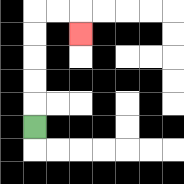{'start': '[1, 5]', 'end': '[3, 1]', 'path_directions': 'U,U,U,U,U,R,R,D', 'path_coordinates': '[[1, 5], [1, 4], [1, 3], [1, 2], [1, 1], [1, 0], [2, 0], [3, 0], [3, 1]]'}